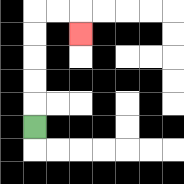{'start': '[1, 5]', 'end': '[3, 1]', 'path_directions': 'U,U,U,U,U,R,R,D', 'path_coordinates': '[[1, 5], [1, 4], [1, 3], [1, 2], [1, 1], [1, 0], [2, 0], [3, 0], [3, 1]]'}